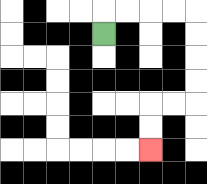{'start': '[4, 1]', 'end': '[6, 6]', 'path_directions': 'U,R,R,R,R,D,D,D,D,L,L,D,D', 'path_coordinates': '[[4, 1], [4, 0], [5, 0], [6, 0], [7, 0], [8, 0], [8, 1], [8, 2], [8, 3], [8, 4], [7, 4], [6, 4], [6, 5], [6, 6]]'}